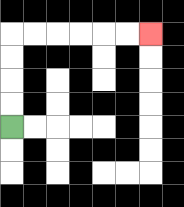{'start': '[0, 5]', 'end': '[6, 1]', 'path_directions': 'U,U,U,U,R,R,R,R,R,R', 'path_coordinates': '[[0, 5], [0, 4], [0, 3], [0, 2], [0, 1], [1, 1], [2, 1], [3, 1], [4, 1], [5, 1], [6, 1]]'}